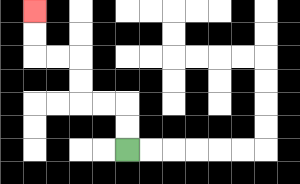{'start': '[5, 6]', 'end': '[1, 0]', 'path_directions': 'U,U,L,L,U,U,L,L,U,U', 'path_coordinates': '[[5, 6], [5, 5], [5, 4], [4, 4], [3, 4], [3, 3], [3, 2], [2, 2], [1, 2], [1, 1], [1, 0]]'}